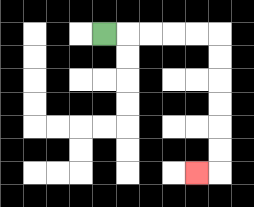{'start': '[4, 1]', 'end': '[8, 7]', 'path_directions': 'R,R,R,R,R,D,D,D,D,D,D,L', 'path_coordinates': '[[4, 1], [5, 1], [6, 1], [7, 1], [8, 1], [9, 1], [9, 2], [9, 3], [9, 4], [9, 5], [9, 6], [9, 7], [8, 7]]'}